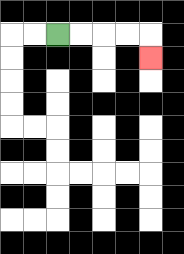{'start': '[2, 1]', 'end': '[6, 2]', 'path_directions': 'R,R,R,R,D', 'path_coordinates': '[[2, 1], [3, 1], [4, 1], [5, 1], [6, 1], [6, 2]]'}